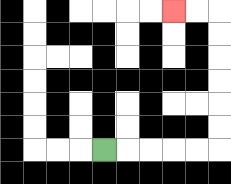{'start': '[4, 6]', 'end': '[7, 0]', 'path_directions': 'R,R,R,R,R,U,U,U,U,U,U,L,L', 'path_coordinates': '[[4, 6], [5, 6], [6, 6], [7, 6], [8, 6], [9, 6], [9, 5], [9, 4], [9, 3], [9, 2], [9, 1], [9, 0], [8, 0], [7, 0]]'}